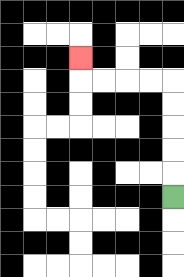{'start': '[7, 8]', 'end': '[3, 2]', 'path_directions': 'U,U,U,U,U,L,L,L,L,U', 'path_coordinates': '[[7, 8], [7, 7], [7, 6], [7, 5], [7, 4], [7, 3], [6, 3], [5, 3], [4, 3], [3, 3], [3, 2]]'}